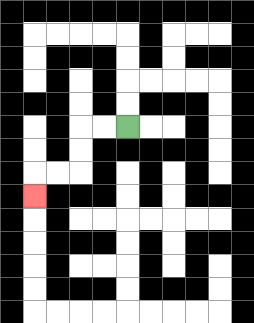{'start': '[5, 5]', 'end': '[1, 8]', 'path_directions': 'L,L,D,D,L,L,D', 'path_coordinates': '[[5, 5], [4, 5], [3, 5], [3, 6], [3, 7], [2, 7], [1, 7], [1, 8]]'}